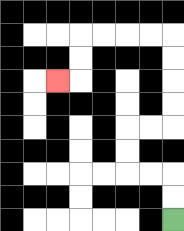{'start': '[7, 9]', 'end': '[2, 3]', 'path_directions': 'U,U,L,L,U,U,R,R,U,U,U,U,L,L,L,L,D,D,L', 'path_coordinates': '[[7, 9], [7, 8], [7, 7], [6, 7], [5, 7], [5, 6], [5, 5], [6, 5], [7, 5], [7, 4], [7, 3], [7, 2], [7, 1], [6, 1], [5, 1], [4, 1], [3, 1], [3, 2], [3, 3], [2, 3]]'}